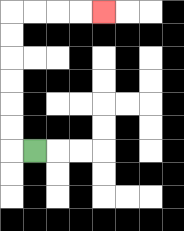{'start': '[1, 6]', 'end': '[4, 0]', 'path_directions': 'L,U,U,U,U,U,U,R,R,R,R', 'path_coordinates': '[[1, 6], [0, 6], [0, 5], [0, 4], [0, 3], [0, 2], [0, 1], [0, 0], [1, 0], [2, 0], [3, 0], [4, 0]]'}